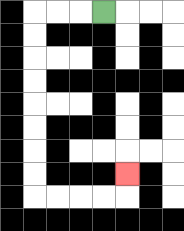{'start': '[4, 0]', 'end': '[5, 7]', 'path_directions': 'L,L,L,D,D,D,D,D,D,D,D,R,R,R,R,U', 'path_coordinates': '[[4, 0], [3, 0], [2, 0], [1, 0], [1, 1], [1, 2], [1, 3], [1, 4], [1, 5], [1, 6], [1, 7], [1, 8], [2, 8], [3, 8], [4, 8], [5, 8], [5, 7]]'}